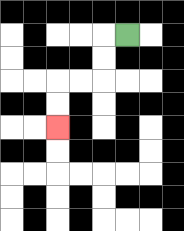{'start': '[5, 1]', 'end': '[2, 5]', 'path_directions': 'L,D,D,L,L,D,D', 'path_coordinates': '[[5, 1], [4, 1], [4, 2], [4, 3], [3, 3], [2, 3], [2, 4], [2, 5]]'}